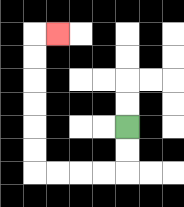{'start': '[5, 5]', 'end': '[2, 1]', 'path_directions': 'D,D,L,L,L,L,U,U,U,U,U,U,R', 'path_coordinates': '[[5, 5], [5, 6], [5, 7], [4, 7], [3, 7], [2, 7], [1, 7], [1, 6], [1, 5], [1, 4], [1, 3], [1, 2], [1, 1], [2, 1]]'}